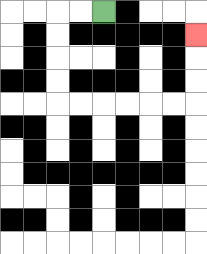{'start': '[4, 0]', 'end': '[8, 1]', 'path_directions': 'L,L,D,D,D,D,R,R,R,R,R,R,U,U,U', 'path_coordinates': '[[4, 0], [3, 0], [2, 0], [2, 1], [2, 2], [2, 3], [2, 4], [3, 4], [4, 4], [5, 4], [6, 4], [7, 4], [8, 4], [8, 3], [8, 2], [8, 1]]'}